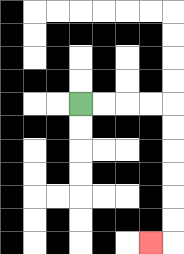{'start': '[3, 4]', 'end': '[6, 10]', 'path_directions': 'R,R,R,R,D,D,D,D,D,D,L', 'path_coordinates': '[[3, 4], [4, 4], [5, 4], [6, 4], [7, 4], [7, 5], [7, 6], [7, 7], [7, 8], [7, 9], [7, 10], [6, 10]]'}